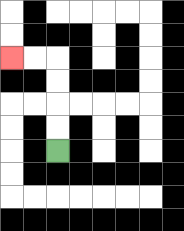{'start': '[2, 6]', 'end': '[0, 2]', 'path_directions': 'U,U,U,U,L,L', 'path_coordinates': '[[2, 6], [2, 5], [2, 4], [2, 3], [2, 2], [1, 2], [0, 2]]'}